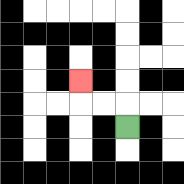{'start': '[5, 5]', 'end': '[3, 3]', 'path_directions': 'U,L,L,U', 'path_coordinates': '[[5, 5], [5, 4], [4, 4], [3, 4], [3, 3]]'}